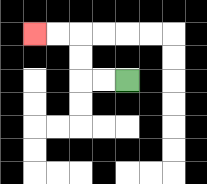{'start': '[5, 3]', 'end': '[1, 1]', 'path_directions': 'L,L,U,U,L,L', 'path_coordinates': '[[5, 3], [4, 3], [3, 3], [3, 2], [3, 1], [2, 1], [1, 1]]'}